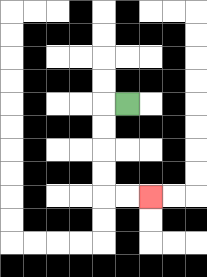{'start': '[5, 4]', 'end': '[6, 8]', 'path_directions': 'L,D,D,D,D,R,R', 'path_coordinates': '[[5, 4], [4, 4], [4, 5], [4, 6], [4, 7], [4, 8], [5, 8], [6, 8]]'}